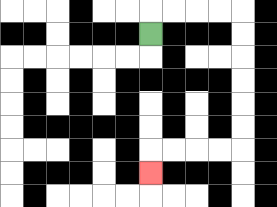{'start': '[6, 1]', 'end': '[6, 7]', 'path_directions': 'U,R,R,R,R,D,D,D,D,D,D,L,L,L,L,D', 'path_coordinates': '[[6, 1], [6, 0], [7, 0], [8, 0], [9, 0], [10, 0], [10, 1], [10, 2], [10, 3], [10, 4], [10, 5], [10, 6], [9, 6], [8, 6], [7, 6], [6, 6], [6, 7]]'}